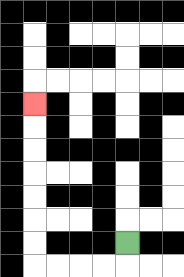{'start': '[5, 10]', 'end': '[1, 4]', 'path_directions': 'D,L,L,L,L,U,U,U,U,U,U,U', 'path_coordinates': '[[5, 10], [5, 11], [4, 11], [3, 11], [2, 11], [1, 11], [1, 10], [1, 9], [1, 8], [1, 7], [1, 6], [1, 5], [1, 4]]'}